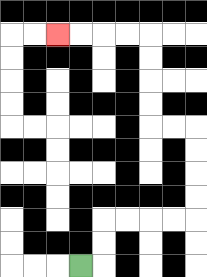{'start': '[3, 11]', 'end': '[2, 1]', 'path_directions': 'R,U,U,R,R,R,R,U,U,U,U,L,L,U,U,U,U,L,L,L,L', 'path_coordinates': '[[3, 11], [4, 11], [4, 10], [4, 9], [5, 9], [6, 9], [7, 9], [8, 9], [8, 8], [8, 7], [8, 6], [8, 5], [7, 5], [6, 5], [6, 4], [6, 3], [6, 2], [6, 1], [5, 1], [4, 1], [3, 1], [2, 1]]'}